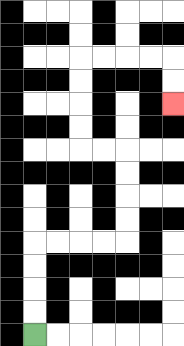{'start': '[1, 14]', 'end': '[7, 4]', 'path_directions': 'U,U,U,U,R,R,R,R,U,U,U,U,L,L,U,U,U,U,R,R,R,R,D,D', 'path_coordinates': '[[1, 14], [1, 13], [1, 12], [1, 11], [1, 10], [2, 10], [3, 10], [4, 10], [5, 10], [5, 9], [5, 8], [5, 7], [5, 6], [4, 6], [3, 6], [3, 5], [3, 4], [3, 3], [3, 2], [4, 2], [5, 2], [6, 2], [7, 2], [7, 3], [7, 4]]'}